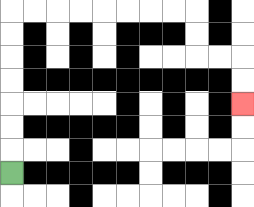{'start': '[0, 7]', 'end': '[10, 4]', 'path_directions': 'U,U,U,U,U,U,U,R,R,R,R,R,R,R,R,D,D,R,R,D,D', 'path_coordinates': '[[0, 7], [0, 6], [0, 5], [0, 4], [0, 3], [0, 2], [0, 1], [0, 0], [1, 0], [2, 0], [3, 0], [4, 0], [5, 0], [6, 0], [7, 0], [8, 0], [8, 1], [8, 2], [9, 2], [10, 2], [10, 3], [10, 4]]'}